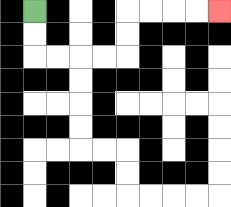{'start': '[1, 0]', 'end': '[9, 0]', 'path_directions': 'D,D,R,R,R,R,U,U,R,R,R,R', 'path_coordinates': '[[1, 0], [1, 1], [1, 2], [2, 2], [3, 2], [4, 2], [5, 2], [5, 1], [5, 0], [6, 0], [7, 0], [8, 0], [9, 0]]'}